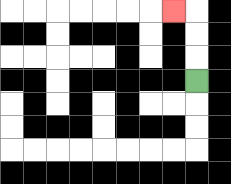{'start': '[8, 3]', 'end': '[7, 0]', 'path_directions': 'U,U,U,L', 'path_coordinates': '[[8, 3], [8, 2], [8, 1], [8, 0], [7, 0]]'}